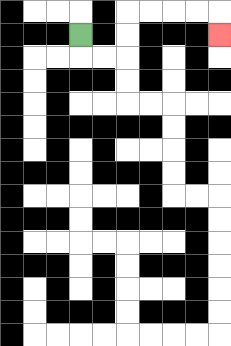{'start': '[3, 1]', 'end': '[9, 1]', 'path_directions': 'D,R,R,U,U,R,R,R,R,D', 'path_coordinates': '[[3, 1], [3, 2], [4, 2], [5, 2], [5, 1], [5, 0], [6, 0], [7, 0], [8, 0], [9, 0], [9, 1]]'}